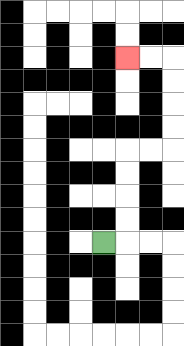{'start': '[4, 10]', 'end': '[5, 2]', 'path_directions': 'R,U,U,U,U,R,R,U,U,U,U,L,L', 'path_coordinates': '[[4, 10], [5, 10], [5, 9], [5, 8], [5, 7], [5, 6], [6, 6], [7, 6], [7, 5], [7, 4], [7, 3], [7, 2], [6, 2], [5, 2]]'}